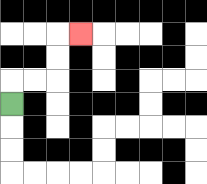{'start': '[0, 4]', 'end': '[3, 1]', 'path_directions': 'U,R,R,U,U,R', 'path_coordinates': '[[0, 4], [0, 3], [1, 3], [2, 3], [2, 2], [2, 1], [3, 1]]'}